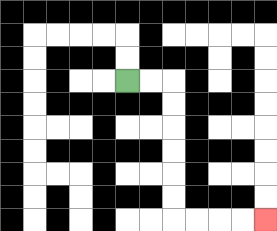{'start': '[5, 3]', 'end': '[11, 9]', 'path_directions': 'R,R,D,D,D,D,D,D,R,R,R,R', 'path_coordinates': '[[5, 3], [6, 3], [7, 3], [7, 4], [7, 5], [7, 6], [7, 7], [7, 8], [7, 9], [8, 9], [9, 9], [10, 9], [11, 9]]'}